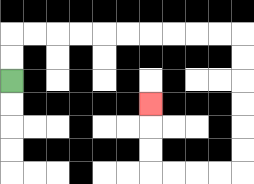{'start': '[0, 3]', 'end': '[6, 4]', 'path_directions': 'U,U,R,R,R,R,R,R,R,R,R,R,D,D,D,D,D,D,L,L,L,L,U,U,U', 'path_coordinates': '[[0, 3], [0, 2], [0, 1], [1, 1], [2, 1], [3, 1], [4, 1], [5, 1], [6, 1], [7, 1], [8, 1], [9, 1], [10, 1], [10, 2], [10, 3], [10, 4], [10, 5], [10, 6], [10, 7], [9, 7], [8, 7], [7, 7], [6, 7], [6, 6], [6, 5], [6, 4]]'}